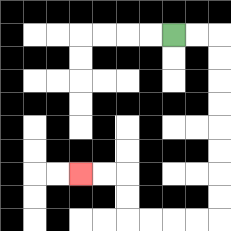{'start': '[7, 1]', 'end': '[3, 7]', 'path_directions': 'R,R,D,D,D,D,D,D,D,D,L,L,L,L,U,U,L,L', 'path_coordinates': '[[7, 1], [8, 1], [9, 1], [9, 2], [9, 3], [9, 4], [9, 5], [9, 6], [9, 7], [9, 8], [9, 9], [8, 9], [7, 9], [6, 9], [5, 9], [5, 8], [5, 7], [4, 7], [3, 7]]'}